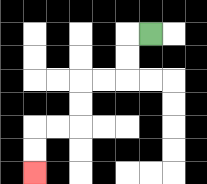{'start': '[6, 1]', 'end': '[1, 7]', 'path_directions': 'L,D,D,L,L,D,D,L,L,D,D', 'path_coordinates': '[[6, 1], [5, 1], [5, 2], [5, 3], [4, 3], [3, 3], [3, 4], [3, 5], [2, 5], [1, 5], [1, 6], [1, 7]]'}